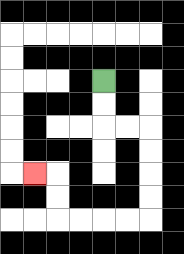{'start': '[4, 3]', 'end': '[1, 7]', 'path_directions': 'D,D,R,R,D,D,D,D,L,L,L,L,U,U,L', 'path_coordinates': '[[4, 3], [4, 4], [4, 5], [5, 5], [6, 5], [6, 6], [6, 7], [6, 8], [6, 9], [5, 9], [4, 9], [3, 9], [2, 9], [2, 8], [2, 7], [1, 7]]'}